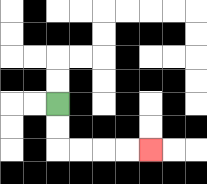{'start': '[2, 4]', 'end': '[6, 6]', 'path_directions': 'D,D,R,R,R,R', 'path_coordinates': '[[2, 4], [2, 5], [2, 6], [3, 6], [4, 6], [5, 6], [6, 6]]'}